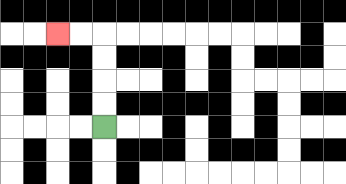{'start': '[4, 5]', 'end': '[2, 1]', 'path_directions': 'U,U,U,U,L,L', 'path_coordinates': '[[4, 5], [4, 4], [4, 3], [4, 2], [4, 1], [3, 1], [2, 1]]'}